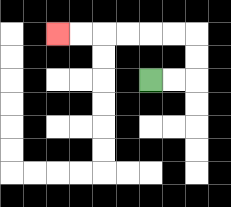{'start': '[6, 3]', 'end': '[2, 1]', 'path_directions': 'R,R,U,U,L,L,L,L,L,L', 'path_coordinates': '[[6, 3], [7, 3], [8, 3], [8, 2], [8, 1], [7, 1], [6, 1], [5, 1], [4, 1], [3, 1], [2, 1]]'}